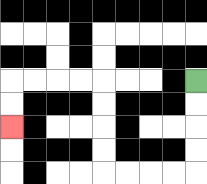{'start': '[8, 3]', 'end': '[0, 5]', 'path_directions': 'D,D,D,D,L,L,L,L,U,U,U,U,L,L,L,L,D,D', 'path_coordinates': '[[8, 3], [8, 4], [8, 5], [8, 6], [8, 7], [7, 7], [6, 7], [5, 7], [4, 7], [4, 6], [4, 5], [4, 4], [4, 3], [3, 3], [2, 3], [1, 3], [0, 3], [0, 4], [0, 5]]'}